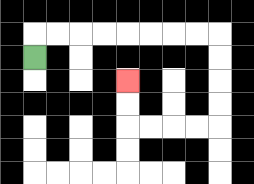{'start': '[1, 2]', 'end': '[5, 3]', 'path_directions': 'U,R,R,R,R,R,R,R,R,D,D,D,D,L,L,L,L,U,U', 'path_coordinates': '[[1, 2], [1, 1], [2, 1], [3, 1], [4, 1], [5, 1], [6, 1], [7, 1], [8, 1], [9, 1], [9, 2], [9, 3], [9, 4], [9, 5], [8, 5], [7, 5], [6, 5], [5, 5], [5, 4], [5, 3]]'}